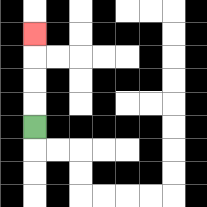{'start': '[1, 5]', 'end': '[1, 1]', 'path_directions': 'U,U,U,U', 'path_coordinates': '[[1, 5], [1, 4], [1, 3], [1, 2], [1, 1]]'}